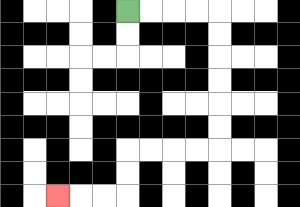{'start': '[5, 0]', 'end': '[2, 8]', 'path_directions': 'R,R,R,R,D,D,D,D,D,D,L,L,L,L,D,D,L,L,L', 'path_coordinates': '[[5, 0], [6, 0], [7, 0], [8, 0], [9, 0], [9, 1], [9, 2], [9, 3], [9, 4], [9, 5], [9, 6], [8, 6], [7, 6], [6, 6], [5, 6], [5, 7], [5, 8], [4, 8], [3, 8], [2, 8]]'}